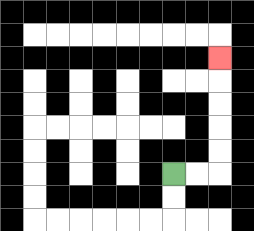{'start': '[7, 7]', 'end': '[9, 2]', 'path_directions': 'R,R,U,U,U,U,U', 'path_coordinates': '[[7, 7], [8, 7], [9, 7], [9, 6], [9, 5], [9, 4], [9, 3], [9, 2]]'}